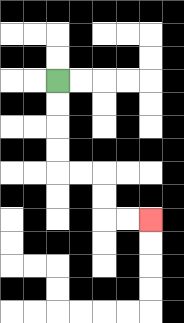{'start': '[2, 3]', 'end': '[6, 9]', 'path_directions': 'D,D,D,D,R,R,D,D,R,R', 'path_coordinates': '[[2, 3], [2, 4], [2, 5], [2, 6], [2, 7], [3, 7], [4, 7], [4, 8], [4, 9], [5, 9], [6, 9]]'}